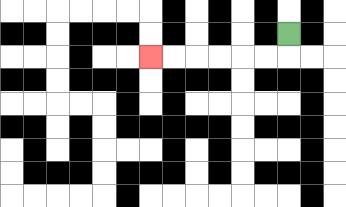{'start': '[12, 1]', 'end': '[6, 2]', 'path_directions': 'D,L,L,L,L,L,L', 'path_coordinates': '[[12, 1], [12, 2], [11, 2], [10, 2], [9, 2], [8, 2], [7, 2], [6, 2]]'}